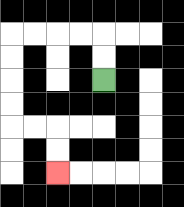{'start': '[4, 3]', 'end': '[2, 7]', 'path_directions': 'U,U,L,L,L,L,D,D,D,D,R,R,D,D', 'path_coordinates': '[[4, 3], [4, 2], [4, 1], [3, 1], [2, 1], [1, 1], [0, 1], [0, 2], [0, 3], [0, 4], [0, 5], [1, 5], [2, 5], [2, 6], [2, 7]]'}